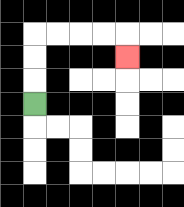{'start': '[1, 4]', 'end': '[5, 2]', 'path_directions': 'U,U,U,R,R,R,R,D', 'path_coordinates': '[[1, 4], [1, 3], [1, 2], [1, 1], [2, 1], [3, 1], [4, 1], [5, 1], [5, 2]]'}